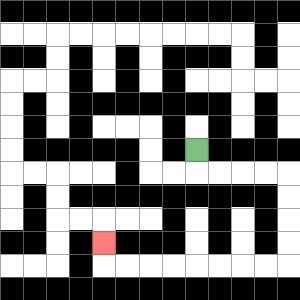{'start': '[8, 6]', 'end': '[4, 10]', 'path_directions': 'D,R,R,R,R,D,D,D,D,L,L,L,L,L,L,L,L,U', 'path_coordinates': '[[8, 6], [8, 7], [9, 7], [10, 7], [11, 7], [12, 7], [12, 8], [12, 9], [12, 10], [12, 11], [11, 11], [10, 11], [9, 11], [8, 11], [7, 11], [6, 11], [5, 11], [4, 11], [4, 10]]'}